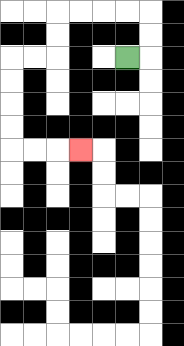{'start': '[5, 2]', 'end': '[3, 6]', 'path_directions': 'R,U,U,L,L,L,L,D,D,L,L,D,D,D,D,R,R,R', 'path_coordinates': '[[5, 2], [6, 2], [6, 1], [6, 0], [5, 0], [4, 0], [3, 0], [2, 0], [2, 1], [2, 2], [1, 2], [0, 2], [0, 3], [0, 4], [0, 5], [0, 6], [1, 6], [2, 6], [3, 6]]'}